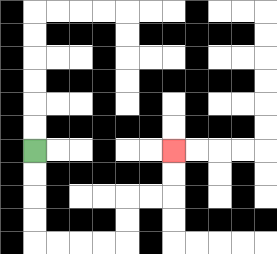{'start': '[1, 6]', 'end': '[7, 6]', 'path_directions': 'D,D,D,D,R,R,R,R,U,U,R,R,U,U', 'path_coordinates': '[[1, 6], [1, 7], [1, 8], [1, 9], [1, 10], [2, 10], [3, 10], [4, 10], [5, 10], [5, 9], [5, 8], [6, 8], [7, 8], [7, 7], [7, 6]]'}